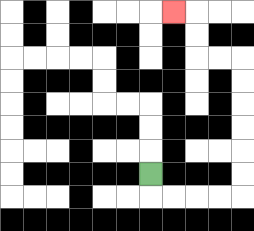{'start': '[6, 7]', 'end': '[7, 0]', 'path_directions': 'D,R,R,R,R,U,U,U,U,U,U,L,L,U,U,L', 'path_coordinates': '[[6, 7], [6, 8], [7, 8], [8, 8], [9, 8], [10, 8], [10, 7], [10, 6], [10, 5], [10, 4], [10, 3], [10, 2], [9, 2], [8, 2], [8, 1], [8, 0], [7, 0]]'}